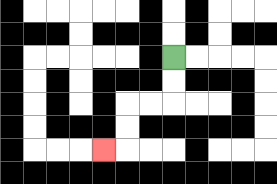{'start': '[7, 2]', 'end': '[4, 6]', 'path_directions': 'D,D,L,L,D,D,L', 'path_coordinates': '[[7, 2], [7, 3], [7, 4], [6, 4], [5, 4], [5, 5], [5, 6], [4, 6]]'}